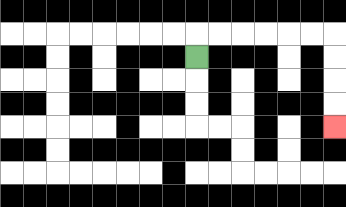{'start': '[8, 2]', 'end': '[14, 5]', 'path_directions': 'U,R,R,R,R,R,R,D,D,D,D', 'path_coordinates': '[[8, 2], [8, 1], [9, 1], [10, 1], [11, 1], [12, 1], [13, 1], [14, 1], [14, 2], [14, 3], [14, 4], [14, 5]]'}